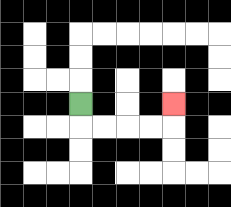{'start': '[3, 4]', 'end': '[7, 4]', 'path_directions': 'D,R,R,R,R,U', 'path_coordinates': '[[3, 4], [3, 5], [4, 5], [5, 5], [6, 5], [7, 5], [7, 4]]'}